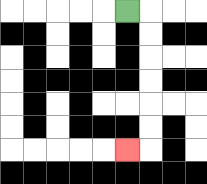{'start': '[5, 0]', 'end': '[5, 6]', 'path_directions': 'R,D,D,D,D,D,D,L', 'path_coordinates': '[[5, 0], [6, 0], [6, 1], [6, 2], [6, 3], [6, 4], [6, 5], [6, 6], [5, 6]]'}